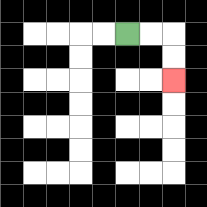{'start': '[5, 1]', 'end': '[7, 3]', 'path_directions': 'R,R,D,D', 'path_coordinates': '[[5, 1], [6, 1], [7, 1], [7, 2], [7, 3]]'}